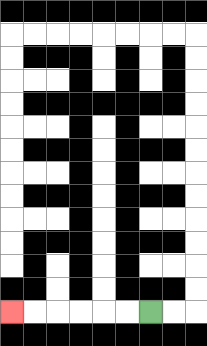{'start': '[6, 13]', 'end': '[0, 13]', 'path_directions': 'L,L,L,L,L,L', 'path_coordinates': '[[6, 13], [5, 13], [4, 13], [3, 13], [2, 13], [1, 13], [0, 13]]'}